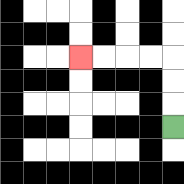{'start': '[7, 5]', 'end': '[3, 2]', 'path_directions': 'U,U,U,L,L,L,L', 'path_coordinates': '[[7, 5], [7, 4], [7, 3], [7, 2], [6, 2], [5, 2], [4, 2], [3, 2]]'}